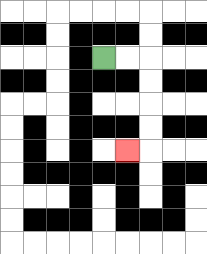{'start': '[4, 2]', 'end': '[5, 6]', 'path_directions': 'R,R,D,D,D,D,L', 'path_coordinates': '[[4, 2], [5, 2], [6, 2], [6, 3], [6, 4], [6, 5], [6, 6], [5, 6]]'}